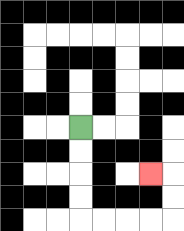{'start': '[3, 5]', 'end': '[6, 7]', 'path_directions': 'D,D,D,D,R,R,R,R,U,U,L', 'path_coordinates': '[[3, 5], [3, 6], [3, 7], [3, 8], [3, 9], [4, 9], [5, 9], [6, 9], [7, 9], [7, 8], [7, 7], [6, 7]]'}